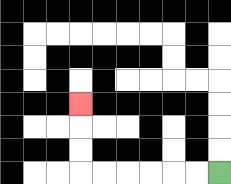{'start': '[9, 7]', 'end': '[3, 4]', 'path_directions': 'L,L,L,L,L,L,U,U,U', 'path_coordinates': '[[9, 7], [8, 7], [7, 7], [6, 7], [5, 7], [4, 7], [3, 7], [3, 6], [3, 5], [3, 4]]'}